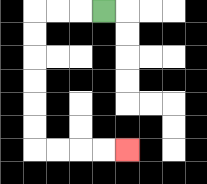{'start': '[4, 0]', 'end': '[5, 6]', 'path_directions': 'L,L,L,D,D,D,D,D,D,R,R,R,R', 'path_coordinates': '[[4, 0], [3, 0], [2, 0], [1, 0], [1, 1], [1, 2], [1, 3], [1, 4], [1, 5], [1, 6], [2, 6], [3, 6], [4, 6], [5, 6]]'}